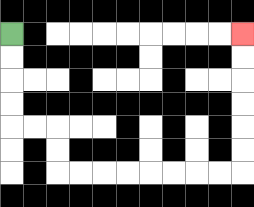{'start': '[0, 1]', 'end': '[10, 1]', 'path_directions': 'D,D,D,D,R,R,D,D,R,R,R,R,R,R,R,R,U,U,U,U,U,U', 'path_coordinates': '[[0, 1], [0, 2], [0, 3], [0, 4], [0, 5], [1, 5], [2, 5], [2, 6], [2, 7], [3, 7], [4, 7], [5, 7], [6, 7], [7, 7], [8, 7], [9, 7], [10, 7], [10, 6], [10, 5], [10, 4], [10, 3], [10, 2], [10, 1]]'}